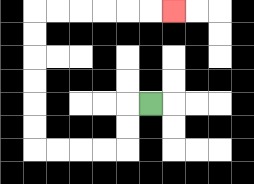{'start': '[6, 4]', 'end': '[7, 0]', 'path_directions': 'L,D,D,L,L,L,L,U,U,U,U,U,U,R,R,R,R,R,R', 'path_coordinates': '[[6, 4], [5, 4], [5, 5], [5, 6], [4, 6], [3, 6], [2, 6], [1, 6], [1, 5], [1, 4], [1, 3], [1, 2], [1, 1], [1, 0], [2, 0], [3, 0], [4, 0], [5, 0], [6, 0], [7, 0]]'}